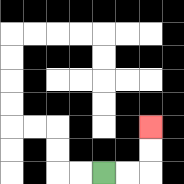{'start': '[4, 7]', 'end': '[6, 5]', 'path_directions': 'R,R,U,U', 'path_coordinates': '[[4, 7], [5, 7], [6, 7], [6, 6], [6, 5]]'}